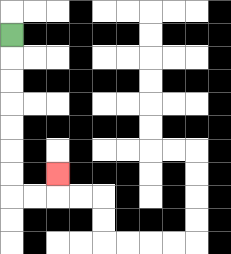{'start': '[0, 1]', 'end': '[2, 7]', 'path_directions': 'D,D,D,D,D,D,D,R,R,U', 'path_coordinates': '[[0, 1], [0, 2], [0, 3], [0, 4], [0, 5], [0, 6], [0, 7], [0, 8], [1, 8], [2, 8], [2, 7]]'}